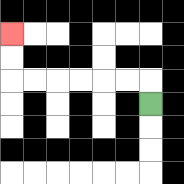{'start': '[6, 4]', 'end': '[0, 1]', 'path_directions': 'U,L,L,L,L,L,L,U,U', 'path_coordinates': '[[6, 4], [6, 3], [5, 3], [4, 3], [3, 3], [2, 3], [1, 3], [0, 3], [0, 2], [0, 1]]'}